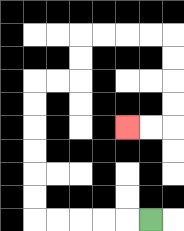{'start': '[6, 9]', 'end': '[5, 5]', 'path_directions': 'L,L,L,L,L,U,U,U,U,U,U,R,R,U,U,R,R,R,R,D,D,D,D,L,L', 'path_coordinates': '[[6, 9], [5, 9], [4, 9], [3, 9], [2, 9], [1, 9], [1, 8], [1, 7], [1, 6], [1, 5], [1, 4], [1, 3], [2, 3], [3, 3], [3, 2], [3, 1], [4, 1], [5, 1], [6, 1], [7, 1], [7, 2], [7, 3], [7, 4], [7, 5], [6, 5], [5, 5]]'}